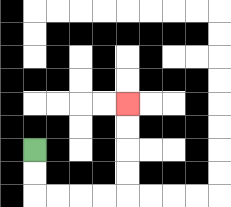{'start': '[1, 6]', 'end': '[5, 4]', 'path_directions': 'D,D,R,R,R,R,U,U,U,U', 'path_coordinates': '[[1, 6], [1, 7], [1, 8], [2, 8], [3, 8], [4, 8], [5, 8], [5, 7], [5, 6], [5, 5], [5, 4]]'}